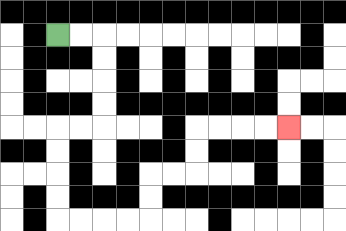{'start': '[2, 1]', 'end': '[12, 5]', 'path_directions': 'R,R,D,D,D,D,L,L,D,D,D,D,R,R,R,R,U,U,R,R,U,U,R,R,R,R', 'path_coordinates': '[[2, 1], [3, 1], [4, 1], [4, 2], [4, 3], [4, 4], [4, 5], [3, 5], [2, 5], [2, 6], [2, 7], [2, 8], [2, 9], [3, 9], [4, 9], [5, 9], [6, 9], [6, 8], [6, 7], [7, 7], [8, 7], [8, 6], [8, 5], [9, 5], [10, 5], [11, 5], [12, 5]]'}